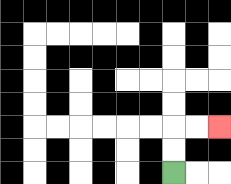{'start': '[7, 7]', 'end': '[9, 5]', 'path_directions': 'U,U,R,R', 'path_coordinates': '[[7, 7], [7, 6], [7, 5], [8, 5], [9, 5]]'}